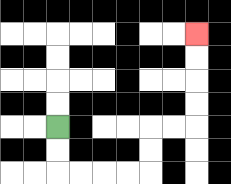{'start': '[2, 5]', 'end': '[8, 1]', 'path_directions': 'D,D,R,R,R,R,U,U,R,R,U,U,U,U', 'path_coordinates': '[[2, 5], [2, 6], [2, 7], [3, 7], [4, 7], [5, 7], [6, 7], [6, 6], [6, 5], [7, 5], [8, 5], [8, 4], [8, 3], [8, 2], [8, 1]]'}